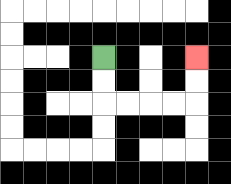{'start': '[4, 2]', 'end': '[8, 2]', 'path_directions': 'D,D,R,R,R,R,U,U', 'path_coordinates': '[[4, 2], [4, 3], [4, 4], [5, 4], [6, 4], [7, 4], [8, 4], [8, 3], [8, 2]]'}